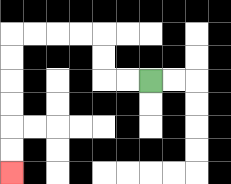{'start': '[6, 3]', 'end': '[0, 7]', 'path_directions': 'L,L,U,U,L,L,L,L,D,D,D,D,D,D', 'path_coordinates': '[[6, 3], [5, 3], [4, 3], [4, 2], [4, 1], [3, 1], [2, 1], [1, 1], [0, 1], [0, 2], [0, 3], [0, 4], [0, 5], [0, 6], [0, 7]]'}